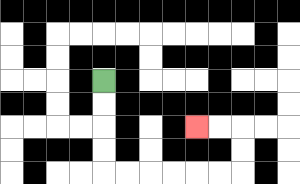{'start': '[4, 3]', 'end': '[8, 5]', 'path_directions': 'D,D,D,D,R,R,R,R,R,R,U,U,L,L', 'path_coordinates': '[[4, 3], [4, 4], [4, 5], [4, 6], [4, 7], [5, 7], [6, 7], [7, 7], [8, 7], [9, 7], [10, 7], [10, 6], [10, 5], [9, 5], [8, 5]]'}